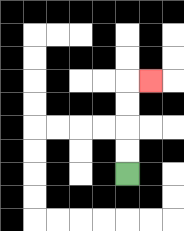{'start': '[5, 7]', 'end': '[6, 3]', 'path_directions': 'U,U,U,U,R', 'path_coordinates': '[[5, 7], [5, 6], [5, 5], [5, 4], [5, 3], [6, 3]]'}